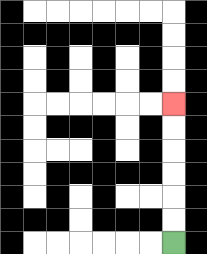{'start': '[7, 10]', 'end': '[7, 4]', 'path_directions': 'U,U,U,U,U,U', 'path_coordinates': '[[7, 10], [7, 9], [7, 8], [7, 7], [7, 6], [7, 5], [7, 4]]'}